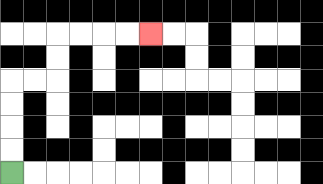{'start': '[0, 7]', 'end': '[6, 1]', 'path_directions': 'U,U,U,U,R,R,U,U,R,R,R,R', 'path_coordinates': '[[0, 7], [0, 6], [0, 5], [0, 4], [0, 3], [1, 3], [2, 3], [2, 2], [2, 1], [3, 1], [4, 1], [5, 1], [6, 1]]'}